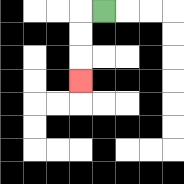{'start': '[4, 0]', 'end': '[3, 3]', 'path_directions': 'L,D,D,D', 'path_coordinates': '[[4, 0], [3, 0], [3, 1], [3, 2], [3, 3]]'}